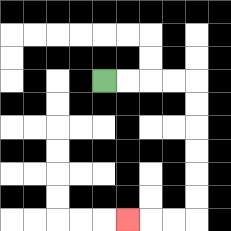{'start': '[4, 3]', 'end': '[5, 9]', 'path_directions': 'R,R,R,R,D,D,D,D,D,D,L,L,L', 'path_coordinates': '[[4, 3], [5, 3], [6, 3], [7, 3], [8, 3], [8, 4], [8, 5], [8, 6], [8, 7], [8, 8], [8, 9], [7, 9], [6, 9], [5, 9]]'}